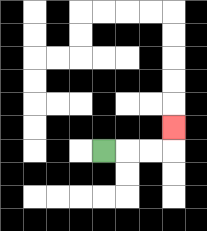{'start': '[4, 6]', 'end': '[7, 5]', 'path_directions': 'R,R,R,U', 'path_coordinates': '[[4, 6], [5, 6], [6, 6], [7, 6], [7, 5]]'}